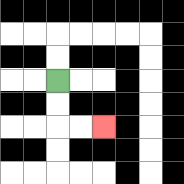{'start': '[2, 3]', 'end': '[4, 5]', 'path_directions': 'D,D,R,R', 'path_coordinates': '[[2, 3], [2, 4], [2, 5], [3, 5], [4, 5]]'}